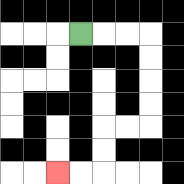{'start': '[3, 1]', 'end': '[2, 7]', 'path_directions': 'R,R,R,D,D,D,D,L,L,D,D,L,L', 'path_coordinates': '[[3, 1], [4, 1], [5, 1], [6, 1], [6, 2], [6, 3], [6, 4], [6, 5], [5, 5], [4, 5], [4, 6], [4, 7], [3, 7], [2, 7]]'}